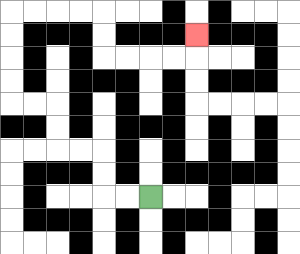{'start': '[6, 8]', 'end': '[8, 1]', 'path_directions': 'L,L,U,U,L,L,U,U,L,L,U,U,U,U,R,R,R,R,D,D,R,R,R,R,U', 'path_coordinates': '[[6, 8], [5, 8], [4, 8], [4, 7], [4, 6], [3, 6], [2, 6], [2, 5], [2, 4], [1, 4], [0, 4], [0, 3], [0, 2], [0, 1], [0, 0], [1, 0], [2, 0], [3, 0], [4, 0], [4, 1], [4, 2], [5, 2], [6, 2], [7, 2], [8, 2], [8, 1]]'}